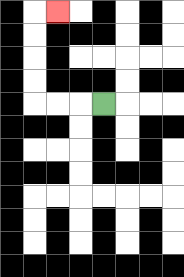{'start': '[4, 4]', 'end': '[2, 0]', 'path_directions': 'L,L,L,U,U,U,U,R', 'path_coordinates': '[[4, 4], [3, 4], [2, 4], [1, 4], [1, 3], [1, 2], [1, 1], [1, 0], [2, 0]]'}